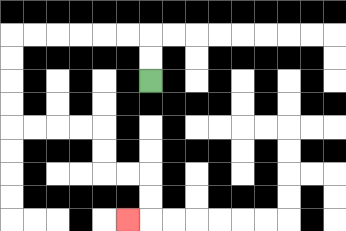{'start': '[6, 3]', 'end': '[5, 9]', 'path_directions': 'U,U,L,L,L,L,L,L,D,D,D,D,R,R,R,R,D,D,R,R,D,D,L', 'path_coordinates': '[[6, 3], [6, 2], [6, 1], [5, 1], [4, 1], [3, 1], [2, 1], [1, 1], [0, 1], [0, 2], [0, 3], [0, 4], [0, 5], [1, 5], [2, 5], [3, 5], [4, 5], [4, 6], [4, 7], [5, 7], [6, 7], [6, 8], [6, 9], [5, 9]]'}